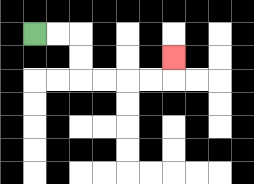{'start': '[1, 1]', 'end': '[7, 2]', 'path_directions': 'R,R,D,D,R,R,R,R,U', 'path_coordinates': '[[1, 1], [2, 1], [3, 1], [3, 2], [3, 3], [4, 3], [5, 3], [6, 3], [7, 3], [7, 2]]'}